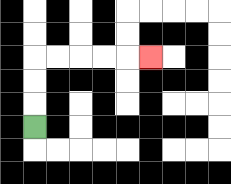{'start': '[1, 5]', 'end': '[6, 2]', 'path_directions': 'U,U,U,R,R,R,R,R', 'path_coordinates': '[[1, 5], [1, 4], [1, 3], [1, 2], [2, 2], [3, 2], [4, 2], [5, 2], [6, 2]]'}